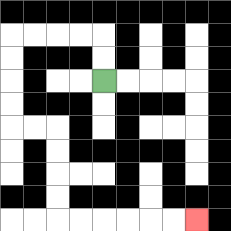{'start': '[4, 3]', 'end': '[8, 9]', 'path_directions': 'U,U,L,L,L,L,D,D,D,D,R,R,D,D,D,D,R,R,R,R,R,R', 'path_coordinates': '[[4, 3], [4, 2], [4, 1], [3, 1], [2, 1], [1, 1], [0, 1], [0, 2], [0, 3], [0, 4], [0, 5], [1, 5], [2, 5], [2, 6], [2, 7], [2, 8], [2, 9], [3, 9], [4, 9], [5, 9], [6, 9], [7, 9], [8, 9]]'}